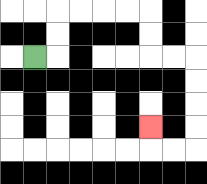{'start': '[1, 2]', 'end': '[6, 5]', 'path_directions': 'R,U,U,R,R,R,R,D,D,R,R,D,D,D,D,L,L,U', 'path_coordinates': '[[1, 2], [2, 2], [2, 1], [2, 0], [3, 0], [4, 0], [5, 0], [6, 0], [6, 1], [6, 2], [7, 2], [8, 2], [8, 3], [8, 4], [8, 5], [8, 6], [7, 6], [6, 6], [6, 5]]'}